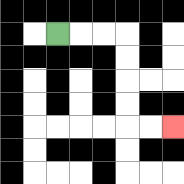{'start': '[2, 1]', 'end': '[7, 5]', 'path_directions': 'R,R,R,D,D,D,D,R,R', 'path_coordinates': '[[2, 1], [3, 1], [4, 1], [5, 1], [5, 2], [5, 3], [5, 4], [5, 5], [6, 5], [7, 5]]'}